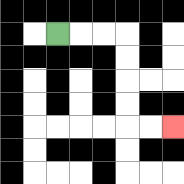{'start': '[2, 1]', 'end': '[7, 5]', 'path_directions': 'R,R,R,D,D,D,D,R,R', 'path_coordinates': '[[2, 1], [3, 1], [4, 1], [5, 1], [5, 2], [5, 3], [5, 4], [5, 5], [6, 5], [7, 5]]'}